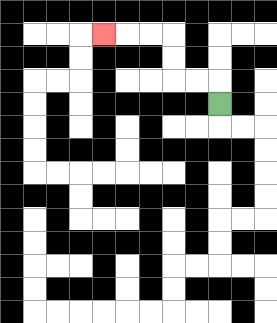{'start': '[9, 4]', 'end': '[4, 1]', 'path_directions': 'U,L,L,U,U,L,L,L', 'path_coordinates': '[[9, 4], [9, 3], [8, 3], [7, 3], [7, 2], [7, 1], [6, 1], [5, 1], [4, 1]]'}